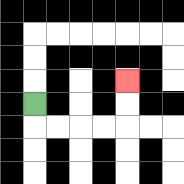{'start': '[1, 4]', 'end': '[5, 3]', 'path_directions': 'D,R,R,R,R,U,U', 'path_coordinates': '[[1, 4], [1, 5], [2, 5], [3, 5], [4, 5], [5, 5], [5, 4], [5, 3]]'}